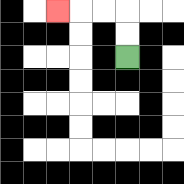{'start': '[5, 2]', 'end': '[2, 0]', 'path_directions': 'U,U,L,L,L', 'path_coordinates': '[[5, 2], [5, 1], [5, 0], [4, 0], [3, 0], [2, 0]]'}